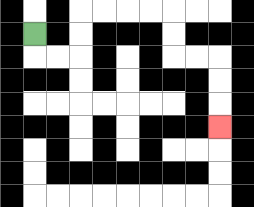{'start': '[1, 1]', 'end': '[9, 5]', 'path_directions': 'D,R,R,U,U,R,R,R,R,D,D,R,R,D,D,D', 'path_coordinates': '[[1, 1], [1, 2], [2, 2], [3, 2], [3, 1], [3, 0], [4, 0], [5, 0], [6, 0], [7, 0], [7, 1], [7, 2], [8, 2], [9, 2], [9, 3], [9, 4], [9, 5]]'}